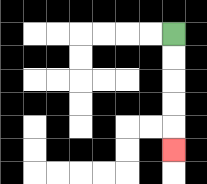{'start': '[7, 1]', 'end': '[7, 6]', 'path_directions': 'D,D,D,D,D', 'path_coordinates': '[[7, 1], [7, 2], [7, 3], [7, 4], [7, 5], [7, 6]]'}